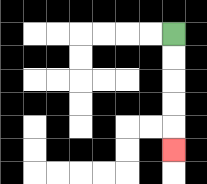{'start': '[7, 1]', 'end': '[7, 6]', 'path_directions': 'D,D,D,D,D', 'path_coordinates': '[[7, 1], [7, 2], [7, 3], [7, 4], [7, 5], [7, 6]]'}